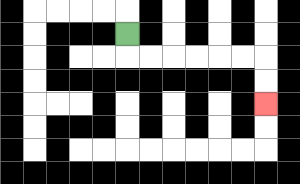{'start': '[5, 1]', 'end': '[11, 4]', 'path_directions': 'D,R,R,R,R,R,R,D,D', 'path_coordinates': '[[5, 1], [5, 2], [6, 2], [7, 2], [8, 2], [9, 2], [10, 2], [11, 2], [11, 3], [11, 4]]'}